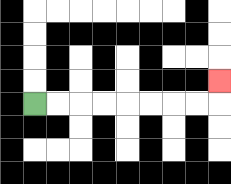{'start': '[1, 4]', 'end': '[9, 3]', 'path_directions': 'R,R,R,R,R,R,R,R,U', 'path_coordinates': '[[1, 4], [2, 4], [3, 4], [4, 4], [5, 4], [6, 4], [7, 4], [8, 4], [9, 4], [9, 3]]'}